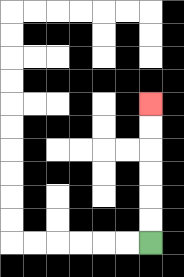{'start': '[6, 10]', 'end': '[6, 4]', 'path_directions': 'U,U,U,U,U,U', 'path_coordinates': '[[6, 10], [6, 9], [6, 8], [6, 7], [6, 6], [6, 5], [6, 4]]'}